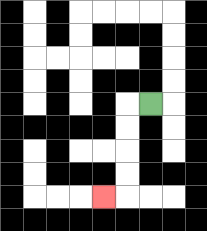{'start': '[6, 4]', 'end': '[4, 8]', 'path_directions': 'L,D,D,D,D,L', 'path_coordinates': '[[6, 4], [5, 4], [5, 5], [5, 6], [5, 7], [5, 8], [4, 8]]'}